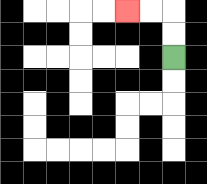{'start': '[7, 2]', 'end': '[5, 0]', 'path_directions': 'U,U,L,L', 'path_coordinates': '[[7, 2], [7, 1], [7, 0], [6, 0], [5, 0]]'}